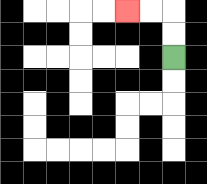{'start': '[7, 2]', 'end': '[5, 0]', 'path_directions': 'U,U,L,L', 'path_coordinates': '[[7, 2], [7, 1], [7, 0], [6, 0], [5, 0]]'}